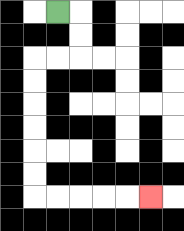{'start': '[2, 0]', 'end': '[6, 8]', 'path_directions': 'R,D,D,L,L,D,D,D,D,D,D,R,R,R,R,R', 'path_coordinates': '[[2, 0], [3, 0], [3, 1], [3, 2], [2, 2], [1, 2], [1, 3], [1, 4], [1, 5], [1, 6], [1, 7], [1, 8], [2, 8], [3, 8], [4, 8], [5, 8], [6, 8]]'}